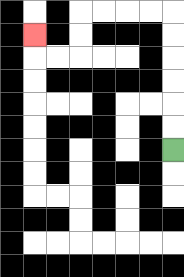{'start': '[7, 6]', 'end': '[1, 1]', 'path_directions': 'U,U,U,U,U,U,L,L,L,L,D,D,L,L,U', 'path_coordinates': '[[7, 6], [7, 5], [7, 4], [7, 3], [7, 2], [7, 1], [7, 0], [6, 0], [5, 0], [4, 0], [3, 0], [3, 1], [3, 2], [2, 2], [1, 2], [1, 1]]'}